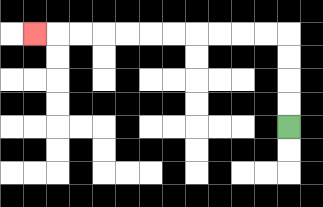{'start': '[12, 5]', 'end': '[1, 1]', 'path_directions': 'U,U,U,U,L,L,L,L,L,L,L,L,L,L,L', 'path_coordinates': '[[12, 5], [12, 4], [12, 3], [12, 2], [12, 1], [11, 1], [10, 1], [9, 1], [8, 1], [7, 1], [6, 1], [5, 1], [4, 1], [3, 1], [2, 1], [1, 1]]'}